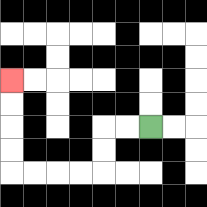{'start': '[6, 5]', 'end': '[0, 3]', 'path_directions': 'L,L,D,D,L,L,L,L,U,U,U,U', 'path_coordinates': '[[6, 5], [5, 5], [4, 5], [4, 6], [4, 7], [3, 7], [2, 7], [1, 7], [0, 7], [0, 6], [0, 5], [0, 4], [0, 3]]'}